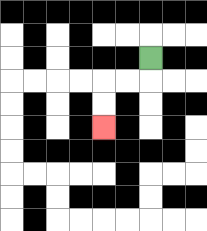{'start': '[6, 2]', 'end': '[4, 5]', 'path_directions': 'D,L,L,D,D', 'path_coordinates': '[[6, 2], [6, 3], [5, 3], [4, 3], [4, 4], [4, 5]]'}